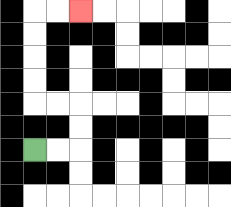{'start': '[1, 6]', 'end': '[3, 0]', 'path_directions': 'R,R,U,U,L,L,U,U,U,U,R,R', 'path_coordinates': '[[1, 6], [2, 6], [3, 6], [3, 5], [3, 4], [2, 4], [1, 4], [1, 3], [1, 2], [1, 1], [1, 0], [2, 0], [3, 0]]'}